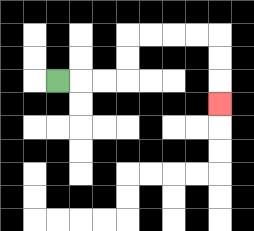{'start': '[2, 3]', 'end': '[9, 4]', 'path_directions': 'R,R,R,U,U,R,R,R,R,D,D,D', 'path_coordinates': '[[2, 3], [3, 3], [4, 3], [5, 3], [5, 2], [5, 1], [6, 1], [7, 1], [8, 1], [9, 1], [9, 2], [9, 3], [9, 4]]'}